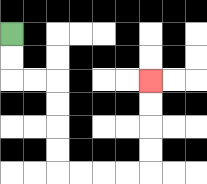{'start': '[0, 1]', 'end': '[6, 3]', 'path_directions': 'D,D,R,R,D,D,D,D,R,R,R,R,U,U,U,U', 'path_coordinates': '[[0, 1], [0, 2], [0, 3], [1, 3], [2, 3], [2, 4], [2, 5], [2, 6], [2, 7], [3, 7], [4, 7], [5, 7], [6, 7], [6, 6], [6, 5], [6, 4], [6, 3]]'}